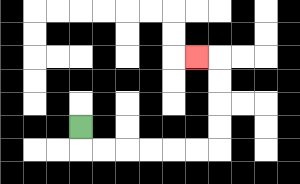{'start': '[3, 5]', 'end': '[8, 2]', 'path_directions': 'D,R,R,R,R,R,R,U,U,U,U,L', 'path_coordinates': '[[3, 5], [3, 6], [4, 6], [5, 6], [6, 6], [7, 6], [8, 6], [9, 6], [9, 5], [9, 4], [9, 3], [9, 2], [8, 2]]'}